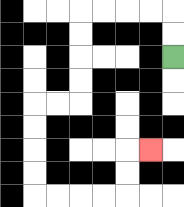{'start': '[7, 2]', 'end': '[6, 6]', 'path_directions': 'U,U,L,L,L,L,D,D,D,D,L,L,D,D,D,D,R,R,R,R,U,U,R', 'path_coordinates': '[[7, 2], [7, 1], [7, 0], [6, 0], [5, 0], [4, 0], [3, 0], [3, 1], [3, 2], [3, 3], [3, 4], [2, 4], [1, 4], [1, 5], [1, 6], [1, 7], [1, 8], [2, 8], [3, 8], [4, 8], [5, 8], [5, 7], [5, 6], [6, 6]]'}